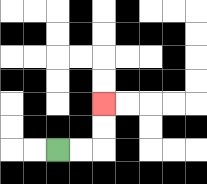{'start': '[2, 6]', 'end': '[4, 4]', 'path_directions': 'R,R,U,U', 'path_coordinates': '[[2, 6], [3, 6], [4, 6], [4, 5], [4, 4]]'}